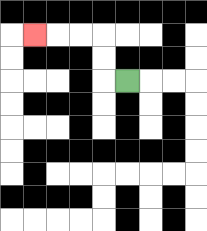{'start': '[5, 3]', 'end': '[1, 1]', 'path_directions': 'L,U,U,L,L,L', 'path_coordinates': '[[5, 3], [4, 3], [4, 2], [4, 1], [3, 1], [2, 1], [1, 1]]'}